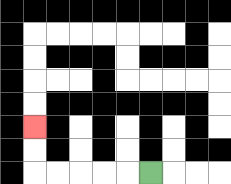{'start': '[6, 7]', 'end': '[1, 5]', 'path_directions': 'L,L,L,L,L,U,U', 'path_coordinates': '[[6, 7], [5, 7], [4, 7], [3, 7], [2, 7], [1, 7], [1, 6], [1, 5]]'}